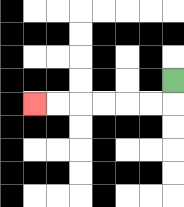{'start': '[7, 3]', 'end': '[1, 4]', 'path_directions': 'D,L,L,L,L,L,L', 'path_coordinates': '[[7, 3], [7, 4], [6, 4], [5, 4], [4, 4], [3, 4], [2, 4], [1, 4]]'}